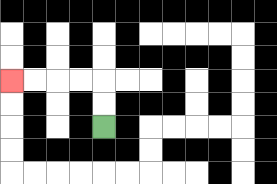{'start': '[4, 5]', 'end': '[0, 3]', 'path_directions': 'U,U,L,L,L,L', 'path_coordinates': '[[4, 5], [4, 4], [4, 3], [3, 3], [2, 3], [1, 3], [0, 3]]'}